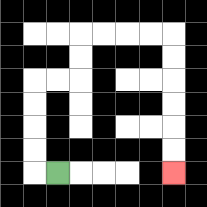{'start': '[2, 7]', 'end': '[7, 7]', 'path_directions': 'L,U,U,U,U,R,R,U,U,R,R,R,R,D,D,D,D,D,D', 'path_coordinates': '[[2, 7], [1, 7], [1, 6], [1, 5], [1, 4], [1, 3], [2, 3], [3, 3], [3, 2], [3, 1], [4, 1], [5, 1], [6, 1], [7, 1], [7, 2], [7, 3], [7, 4], [7, 5], [7, 6], [7, 7]]'}